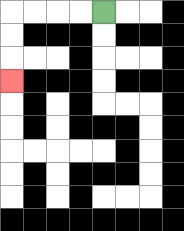{'start': '[4, 0]', 'end': '[0, 3]', 'path_directions': 'L,L,L,L,D,D,D', 'path_coordinates': '[[4, 0], [3, 0], [2, 0], [1, 0], [0, 0], [0, 1], [0, 2], [0, 3]]'}